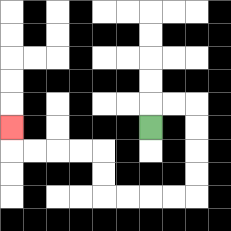{'start': '[6, 5]', 'end': '[0, 5]', 'path_directions': 'U,R,R,D,D,D,D,L,L,L,L,U,U,L,L,L,L,U', 'path_coordinates': '[[6, 5], [6, 4], [7, 4], [8, 4], [8, 5], [8, 6], [8, 7], [8, 8], [7, 8], [6, 8], [5, 8], [4, 8], [4, 7], [4, 6], [3, 6], [2, 6], [1, 6], [0, 6], [0, 5]]'}